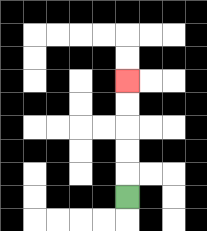{'start': '[5, 8]', 'end': '[5, 3]', 'path_directions': 'U,U,U,U,U', 'path_coordinates': '[[5, 8], [5, 7], [5, 6], [5, 5], [5, 4], [5, 3]]'}